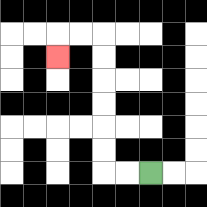{'start': '[6, 7]', 'end': '[2, 2]', 'path_directions': 'L,L,U,U,U,U,U,U,L,L,D', 'path_coordinates': '[[6, 7], [5, 7], [4, 7], [4, 6], [4, 5], [4, 4], [4, 3], [4, 2], [4, 1], [3, 1], [2, 1], [2, 2]]'}